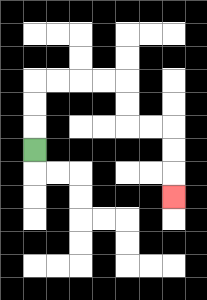{'start': '[1, 6]', 'end': '[7, 8]', 'path_directions': 'U,U,U,R,R,R,R,D,D,R,R,D,D,D', 'path_coordinates': '[[1, 6], [1, 5], [1, 4], [1, 3], [2, 3], [3, 3], [4, 3], [5, 3], [5, 4], [5, 5], [6, 5], [7, 5], [7, 6], [7, 7], [7, 8]]'}